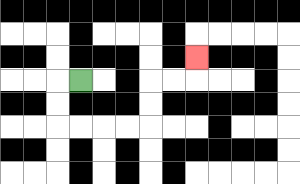{'start': '[3, 3]', 'end': '[8, 2]', 'path_directions': 'L,D,D,R,R,R,R,U,U,R,R,U', 'path_coordinates': '[[3, 3], [2, 3], [2, 4], [2, 5], [3, 5], [4, 5], [5, 5], [6, 5], [6, 4], [6, 3], [7, 3], [8, 3], [8, 2]]'}